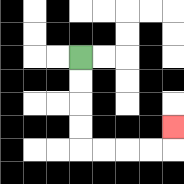{'start': '[3, 2]', 'end': '[7, 5]', 'path_directions': 'D,D,D,D,R,R,R,R,U', 'path_coordinates': '[[3, 2], [3, 3], [3, 4], [3, 5], [3, 6], [4, 6], [5, 6], [6, 6], [7, 6], [7, 5]]'}